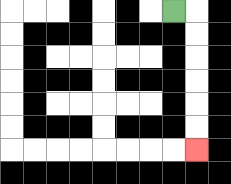{'start': '[7, 0]', 'end': '[8, 6]', 'path_directions': 'R,D,D,D,D,D,D', 'path_coordinates': '[[7, 0], [8, 0], [8, 1], [8, 2], [8, 3], [8, 4], [8, 5], [8, 6]]'}